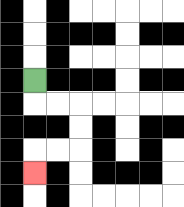{'start': '[1, 3]', 'end': '[1, 7]', 'path_directions': 'D,R,R,D,D,L,L,D', 'path_coordinates': '[[1, 3], [1, 4], [2, 4], [3, 4], [3, 5], [3, 6], [2, 6], [1, 6], [1, 7]]'}